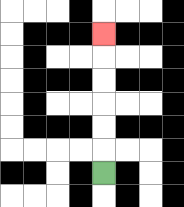{'start': '[4, 7]', 'end': '[4, 1]', 'path_directions': 'U,U,U,U,U,U', 'path_coordinates': '[[4, 7], [4, 6], [4, 5], [4, 4], [4, 3], [4, 2], [4, 1]]'}